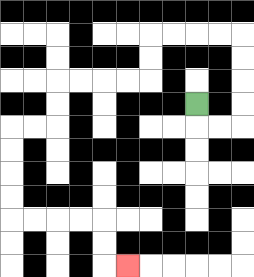{'start': '[8, 4]', 'end': '[5, 11]', 'path_directions': 'D,R,R,U,U,U,U,L,L,L,L,D,D,L,L,L,L,D,D,L,L,D,D,D,D,R,R,R,R,D,D,R', 'path_coordinates': '[[8, 4], [8, 5], [9, 5], [10, 5], [10, 4], [10, 3], [10, 2], [10, 1], [9, 1], [8, 1], [7, 1], [6, 1], [6, 2], [6, 3], [5, 3], [4, 3], [3, 3], [2, 3], [2, 4], [2, 5], [1, 5], [0, 5], [0, 6], [0, 7], [0, 8], [0, 9], [1, 9], [2, 9], [3, 9], [4, 9], [4, 10], [4, 11], [5, 11]]'}